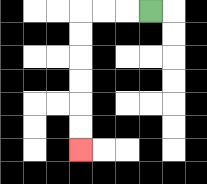{'start': '[6, 0]', 'end': '[3, 6]', 'path_directions': 'L,L,L,D,D,D,D,D,D', 'path_coordinates': '[[6, 0], [5, 0], [4, 0], [3, 0], [3, 1], [3, 2], [3, 3], [3, 4], [3, 5], [3, 6]]'}